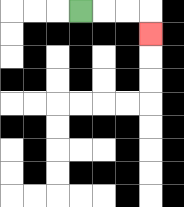{'start': '[3, 0]', 'end': '[6, 1]', 'path_directions': 'R,R,R,D', 'path_coordinates': '[[3, 0], [4, 0], [5, 0], [6, 0], [6, 1]]'}